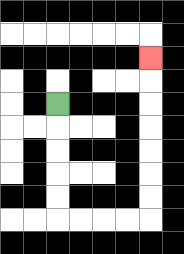{'start': '[2, 4]', 'end': '[6, 2]', 'path_directions': 'D,D,D,D,D,R,R,R,R,U,U,U,U,U,U,U', 'path_coordinates': '[[2, 4], [2, 5], [2, 6], [2, 7], [2, 8], [2, 9], [3, 9], [4, 9], [5, 9], [6, 9], [6, 8], [6, 7], [6, 6], [6, 5], [6, 4], [6, 3], [6, 2]]'}